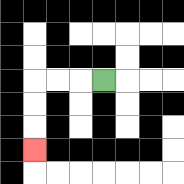{'start': '[4, 3]', 'end': '[1, 6]', 'path_directions': 'L,L,L,D,D,D', 'path_coordinates': '[[4, 3], [3, 3], [2, 3], [1, 3], [1, 4], [1, 5], [1, 6]]'}